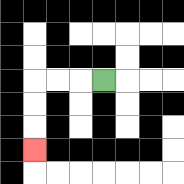{'start': '[4, 3]', 'end': '[1, 6]', 'path_directions': 'L,L,L,D,D,D', 'path_coordinates': '[[4, 3], [3, 3], [2, 3], [1, 3], [1, 4], [1, 5], [1, 6]]'}